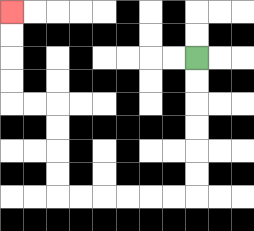{'start': '[8, 2]', 'end': '[0, 0]', 'path_directions': 'D,D,D,D,D,D,L,L,L,L,L,L,U,U,U,U,L,L,U,U,U,U', 'path_coordinates': '[[8, 2], [8, 3], [8, 4], [8, 5], [8, 6], [8, 7], [8, 8], [7, 8], [6, 8], [5, 8], [4, 8], [3, 8], [2, 8], [2, 7], [2, 6], [2, 5], [2, 4], [1, 4], [0, 4], [0, 3], [0, 2], [0, 1], [0, 0]]'}